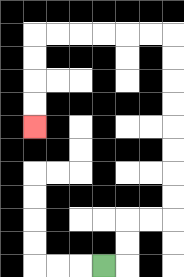{'start': '[4, 11]', 'end': '[1, 5]', 'path_directions': 'R,U,U,R,R,U,U,U,U,U,U,U,U,L,L,L,L,L,L,D,D,D,D', 'path_coordinates': '[[4, 11], [5, 11], [5, 10], [5, 9], [6, 9], [7, 9], [7, 8], [7, 7], [7, 6], [7, 5], [7, 4], [7, 3], [7, 2], [7, 1], [6, 1], [5, 1], [4, 1], [3, 1], [2, 1], [1, 1], [1, 2], [1, 3], [1, 4], [1, 5]]'}